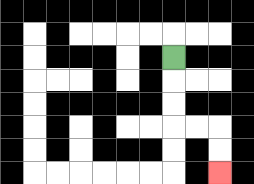{'start': '[7, 2]', 'end': '[9, 7]', 'path_directions': 'D,D,D,R,R,D,D', 'path_coordinates': '[[7, 2], [7, 3], [7, 4], [7, 5], [8, 5], [9, 5], [9, 6], [9, 7]]'}